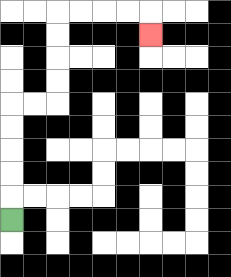{'start': '[0, 9]', 'end': '[6, 1]', 'path_directions': 'U,U,U,U,U,R,R,U,U,U,U,R,R,R,R,D', 'path_coordinates': '[[0, 9], [0, 8], [0, 7], [0, 6], [0, 5], [0, 4], [1, 4], [2, 4], [2, 3], [2, 2], [2, 1], [2, 0], [3, 0], [4, 0], [5, 0], [6, 0], [6, 1]]'}